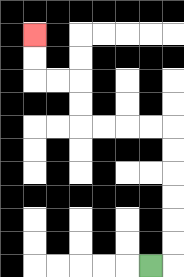{'start': '[6, 11]', 'end': '[1, 1]', 'path_directions': 'R,U,U,U,U,U,U,L,L,L,L,U,U,L,L,U,U', 'path_coordinates': '[[6, 11], [7, 11], [7, 10], [7, 9], [7, 8], [7, 7], [7, 6], [7, 5], [6, 5], [5, 5], [4, 5], [3, 5], [3, 4], [3, 3], [2, 3], [1, 3], [1, 2], [1, 1]]'}